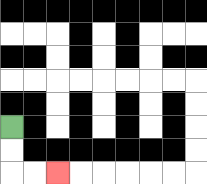{'start': '[0, 5]', 'end': '[2, 7]', 'path_directions': 'D,D,R,R', 'path_coordinates': '[[0, 5], [0, 6], [0, 7], [1, 7], [2, 7]]'}